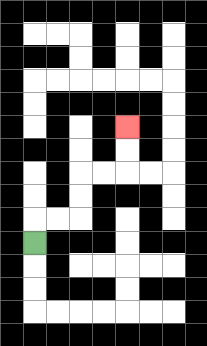{'start': '[1, 10]', 'end': '[5, 5]', 'path_directions': 'U,R,R,U,U,R,R,U,U', 'path_coordinates': '[[1, 10], [1, 9], [2, 9], [3, 9], [3, 8], [3, 7], [4, 7], [5, 7], [5, 6], [5, 5]]'}